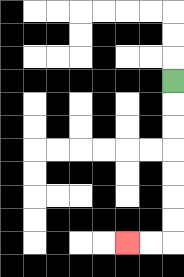{'start': '[7, 3]', 'end': '[5, 10]', 'path_directions': 'D,D,D,D,D,D,D,L,L', 'path_coordinates': '[[7, 3], [7, 4], [7, 5], [7, 6], [7, 7], [7, 8], [7, 9], [7, 10], [6, 10], [5, 10]]'}